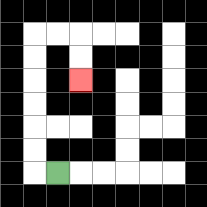{'start': '[2, 7]', 'end': '[3, 3]', 'path_directions': 'L,U,U,U,U,U,U,R,R,D,D', 'path_coordinates': '[[2, 7], [1, 7], [1, 6], [1, 5], [1, 4], [1, 3], [1, 2], [1, 1], [2, 1], [3, 1], [3, 2], [3, 3]]'}